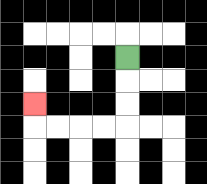{'start': '[5, 2]', 'end': '[1, 4]', 'path_directions': 'D,D,D,L,L,L,L,U', 'path_coordinates': '[[5, 2], [5, 3], [5, 4], [5, 5], [4, 5], [3, 5], [2, 5], [1, 5], [1, 4]]'}